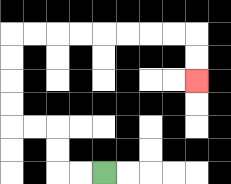{'start': '[4, 7]', 'end': '[8, 3]', 'path_directions': 'L,L,U,U,L,L,U,U,U,U,R,R,R,R,R,R,R,R,D,D', 'path_coordinates': '[[4, 7], [3, 7], [2, 7], [2, 6], [2, 5], [1, 5], [0, 5], [0, 4], [0, 3], [0, 2], [0, 1], [1, 1], [2, 1], [3, 1], [4, 1], [5, 1], [6, 1], [7, 1], [8, 1], [8, 2], [8, 3]]'}